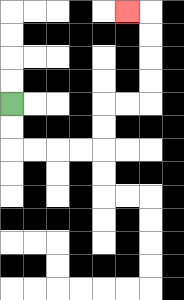{'start': '[0, 4]', 'end': '[5, 0]', 'path_directions': 'D,D,R,R,R,R,U,U,R,R,U,U,U,U,L', 'path_coordinates': '[[0, 4], [0, 5], [0, 6], [1, 6], [2, 6], [3, 6], [4, 6], [4, 5], [4, 4], [5, 4], [6, 4], [6, 3], [6, 2], [6, 1], [6, 0], [5, 0]]'}